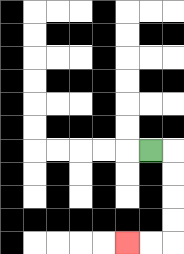{'start': '[6, 6]', 'end': '[5, 10]', 'path_directions': 'R,D,D,D,D,L,L', 'path_coordinates': '[[6, 6], [7, 6], [7, 7], [7, 8], [7, 9], [7, 10], [6, 10], [5, 10]]'}